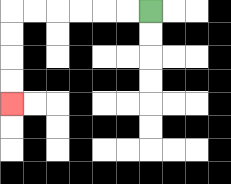{'start': '[6, 0]', 'end': '[0, 4]', 'path_directions': 'L,L,L,L,L,L,D,D,D,D', 'path_coordinates': '[[6, 0], [5, 0], [4, 0], [3, 0], [2, 0], [1, 0], [0, 0], [0, 1], [0, 2], [0, 3], [0, 4]]'}